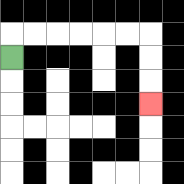{'start': '[0, 2]', 'end': '[6, 4]', 'path_directions': 'U,R,R,R,R,R,R,D,D,D', 'path_coordinates': '[[0, 2], [0, 1], [1, 1], [2, 1], [3, 1], [4, 1], [5, 1], [6, 1], [6, 2], [6, 3], [6, 4]]'}